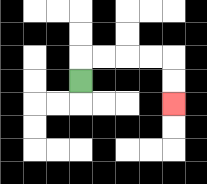{'start': '[3, 3]', 'end': '[7, 4]', 'path_directions': 'U,R,R,R,R,D,D', 'path_coordinates': '[[3, 3], [3, 2], [4, 2], [5, 2], [6, 2], [7, 2], [7, 3], [7, 4]]'}